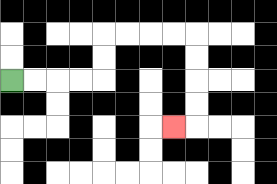{'start': '[0, 3]', 'end': '[7, 5]', 'path_directions': 'R,R,R,R,U,U,R,R,R,R,D,D,D,D,L', 'path_coordinates': '[[0, 3], [1, 3], [2, 3], [3, 3], [4, 3], [4, 2], [4, 1], [5, 1], [6, 1], [7, 1], [8, 1], [8, 2], [8, 3], [8, 4], [8, 5], [7, 5]]'}